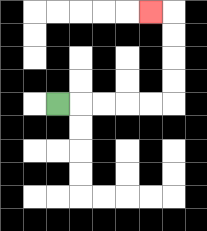{'start': '[2, 4]', 'end': '[6, 0]', 'path_directions': 'R,R,R,R,R,U,U,U,U,L', 'path_coordinates': '[[2, 4], [3, 4], [4, 4], [5, 4], [6, 4], [7, 4], [7, 3], [7, 2], [7, 1], [7, 0], [6, 0]]'}